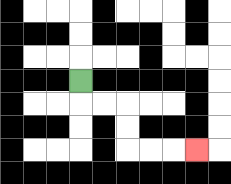{'start': '[3, 3]', 'end': '[8, 6]', 'path_directions': 'D,R,R,D,D,R,R,R', 'path_coordinates': '[[3, 3], [3, 4], [4, 4], [5, 4], [5, 5], [5, 6], [6, 6], [7, 6], [8, 6]]'}